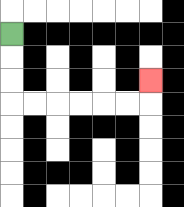{'start': '[0, 1]', 'end': '[6, 3]', 'path_directions': 'D,D,D,R,R,R,R,R,R,U', 'path_coordinates': '[[0, 1], [0, 2], [0, 3], [0, 4], [1, 4], [2, 4], [3, 4], [4, 4], [5, 4], [6, 4], [6, 3]]'}